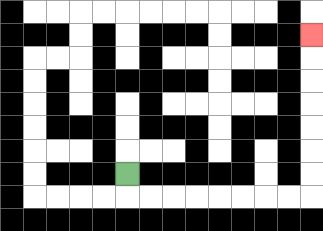{'start': '[5, 7]', 'end': '[13, 1]', 'path_directions': 'D,R,R,R,R,R,R,R,R,U,U,U,U,U,U,U', 'path_coordinates': '[[5, 7], [5, 8], [6, 8], [7, 8], [8, 8], [9, 8], [10, 8], [11, 8], [12, 8], [13, 8], [13, 7], [13, 6], [13, 5], [13, 4], [13, 3], [13, 2], [13, 1]]'}